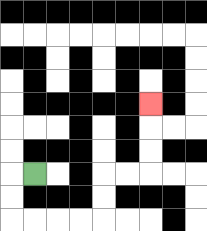{'start': '[1, 7]', 'end': '[6, 4]', 'path_directions': 'L,D,D,R,R,R,R,U,U,R,R,U,U,U', 'path_coordinates': '[[1, 7], [0, 7], [0, 8], [0, 9], [1, 9], [2, 9], [3, 9], [4, 9], [4, 8], [4, 7], [5, 7], [6, 7], [6, 6], [6, 5], [6, 4]]'}